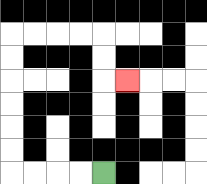{'start': '[4, 7]', 'end': '[5, 3]', 'path_directions': 'L,L,L,L,U,U,U,U,U,U,R,R,R,R,D,D,R', 'path_coordinates': '[[4, 7], [3, 7], [2, 7], [1, 7], [0, 7], [0, 6], [0, 5], [0, 4], [0, 3], [0, 2], [0, 1], [1, 1], [2, 1], [3, 1], [4, 1], [4, 2], [4, 3], [5, 3]]'}